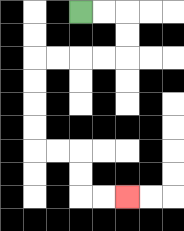{'start': '[3, 0]', 'end': '[5, 8]', 'path_directions': 'R,R,D,D,L,L,L,L,D,D,D,D,R,R,D,D,R,R', 'path_coordinates': '[[3, 0], [4, 0], [5, 0], [5, 1], [5, 2], [4, 2], [3, 2], [2, 2], [1, 2], [1, 3], [1, 4], [1, 5], [1, 6], [2, 6], [3, 6], [3, 7], [3, 8], [4, 8], [5, 8]]'}